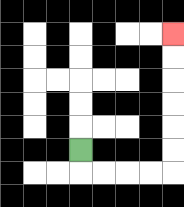{'start': '[3, 6]', 'end': '[7, 1]', 'path_directions': 'D,R,R,R,R,U,U,U,U,U,U', 'path_coordinates': '[[3, 6], [3, 7], [4, 7], [5, 7], [6, 7], [7, 7], [7, 6], [7, 5], [7, 4], [7, 3], [7, 2], [7, 1]]'}